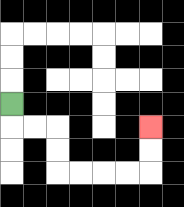{'start': '[0, 4]', 'end': '[6, 5]', 'path_directions': 'D,R,R,D,D,R,R,R,R,U,U', 'path_coordinates': '[[0, 4], [0, 5], [1, 5], [2, 5], [2, 6], [2, 7], [3, 7], [4, 7], [5, 7], [6, 7], [6, 6], [6, 5]]'}